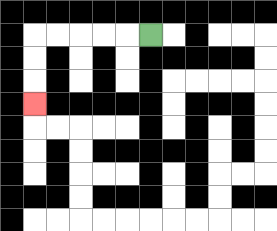{'start': '[6, 1]', 'end': '[1, 4]', 'path_directions': 'L,L,L,L,L,D,D,D', 'path_coordinates': '[[6, 1], [5, 1], [4, 1], [3, 1], [2, 1], [1, 1], [1, 2], [1, 3], [1, 4]]'}